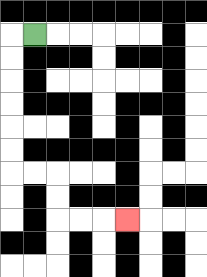{'start': '[1, 1]', 'end': '[5, 9]', 'path_directions': 'L,D,D,D,D,D,D,R,R,D,D,R,R,R', 'path_coordinates': '[[1, 1], [0, 1], [0, 2], [0, 3], [0, 4], [0, 5], [0, 6], [0, 7], [1, 7], [2, 7], [2, 8], [2, 9], [3, 9], [4, 9], [5, 9]]'}